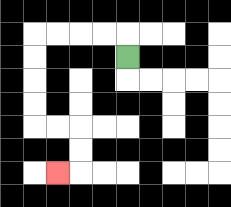{'start': '[5, 2]', 'end': '[2, 7]', 'path_directions': 'U,L,L,L,L,D,D,D,D,R,R,D,D,L', 'path_coordinates': '[[5, 2], [5, 1], [4, 1], [3, 1], [2, 1], [1, 1], [1, 2], [1, 3], [1, 4], [1, 5], [2, 5], [3, 5], [3, 6], [3, 7], [2, 7]]'}